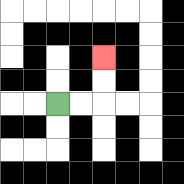{'start': '[2, 4]', 'end': '[4, 2]', 'path_directions': 'R,R,U,U', 'path_coordinates': '[[2, 4], [3, 4], [4, 4], [4, 3], [4, 2]]'}